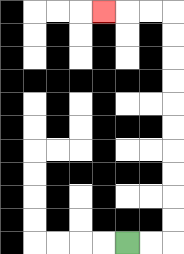{'start': '[5, 10]', 'end': '[4, 0]', 'path_directions': 'R,R,U,U,U,U,U,U,U,U,U,U,L,L,L', 'path_coordinates': '[[5, 10], [6, 10], [7, 10], [7, 9], [7, 8], [7, 7], [7, 6], [7, 5], [7, 4], [7, 3], [7, 2], [7, 1], [7, 0], [6, 0], [5, 0], [4, 0]]'}